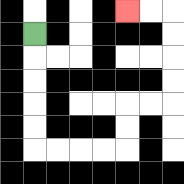{'start': '[1, 1]', 'end': '[5, 0]', 'path_directions': 'D,D,D,D,D,R,R,R,R,U,U,R,R,U,U,U,U,L,L', 'path_coordinates': '[[1, 1], [1, 2], [1, 3], [1, 4], [1, 5], [1, 6], [2, 6], [3, 6], [4, 6], [5, 6], [5, 5], [5, 4], [6, 4], [7, 4], [7, 3], [7, 2], [7, 1], [7, 0], [6, 0], [5, 0]]'}